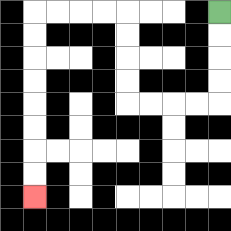{'start': '[9, 0]', 'end': '[1, 8]', 'path_directions': 'D,D,D,D,L,L,L,L,U,U,U,U,L,L,L,L,D,D,D,D,D,D,D,D', 'path_coordinates': '[[9, 0], [9, 1], [9, 2], [9, 3], [9, 4], [8, 4], [7, 4], [6, 4], [5, 4], [5, 3], [5, 2], [5, 1], [5, 0], [4, 0], [3, 0], [2, 0], [1, 0], [1, 1], [1, 2], [1, 3], [1, 4], [1, 5], [1, 6], [1, 7], [1, 8]]'}